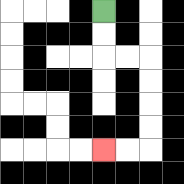{'start': '[4, 0]', 'end': '[4, 6]', 'path_directions': 'D,D,R,R,D,D,D,D,L,L', 'path_coordinates': '[[4, 0], [4, 1], [4, 2], [5, 2], [6, 2], [6, 3], [6, 4], [6, 5], [6, 6], [5, 6], [4, 6]]'}